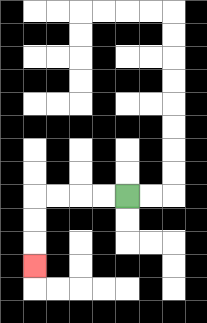{'start': '[5, 8]', 'end': '[1, 11]', 'path_directions': 'L,L,L,L,D,D,D', 'path_coordinates': '[[5, 8], [4, 8], [3, 8], [2, 8], [1, 8], [1, 9], [1, 10], [1, 11]]'}